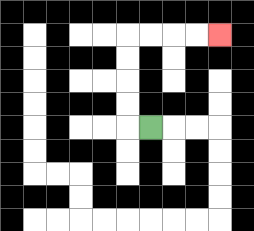{'start': '[6, 5]', 'end': '[9, 1]', 'path_directions': 'L,U,U,U,U,R,R,R,R', 'path_coordinates': '[[6, 5], [5, 5], [5, 4], [5, 3], [5, 2], [5, 1], [6, 1], [7, 1], [8, 1], [9, 1]]'}